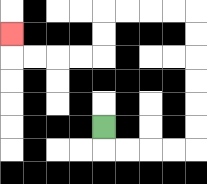{'start': '[4, 5]', 'end': '[0, 1]', 'path_directions': 'D,R,R,R,R,U,U,U,U,U,U,L,L,L,L,D,D,L,L,L,L,U', 'path_coordinates': '[[4, 5], [4, 6], [5, 6], [6, 6], [7, 6], [8, 6], [8, 5], [8, 4], [8, 3], [8, 2], [8, 1], [8, 0], [7, 0], [6, 0], [5, 0], [4, 0], [4, 1], [4, 2], [3, 2], [2, 2], [1, 2], [0, 2], [0, 1]]'}